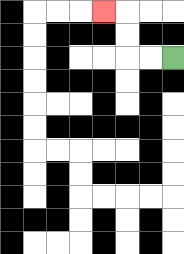{'start': '[7, 2]', 'end': '[4, 0]', 'path_directions': 'L,L,U,U,L', 'path_coordinates': '[[7, 2], [6, 2], [5, 2], [5, 1], [5, 0], [4, 0]]'}